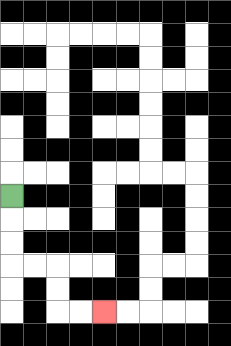{'start': '[0, 8]', 'end': '[4, 13]', 'path_directions': 'D,D,D,R,R,D,D,R,R', 'path_coordinates': '[[0, 8], [0, 9], [0, 10], [0, 11], [1, 11], [2, 11], [2, 12], [2, 13], [3, 13], [4, 13]]'}